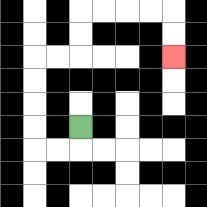{'start': '[3, 5]', 'end': '[7, 2]', 'path_directions': 'D,L,L,U,U,U,U,R,R,U,U,R,R,R,R,D,D', 'path_coordinates': '[[3, 5], [3, 6], [2, 6], [1, 6], [1, 5], [1, 4], [1, 3], [1, 2], [2, 2], [3, 2], [3, 1], [3, 0], [4, 0], [5, 0], [6, 0], [7, 0], [7, 1], [7, 2]]'}